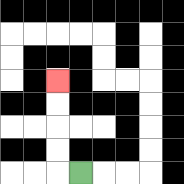{'start': '[3, 7]', 'end': '[2, 3]', 'path_directions': 'L,U,U,U,U', 'path_coordinates': '[[3, 7], [2, 7], [2, 6], [2, 5], [2, 4], [2, 3]]'}